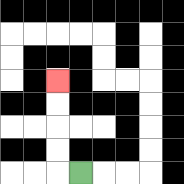{'start': '[3, 7]', 'end': '[2, 3]', 'path_directions': 'L,U,U,U,U', 'path_coordinates': '[[3, 7], [2, 7], [2, 6], [2, 5], [2, 4], [2, 3]]'}